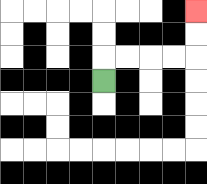{'start': '[4, 3]', 'end': '[8, 0]', 'path_directions': 'U,R,R,R,R,U,U', 'path_coordinates': '[[4, 3], [4, 2], [5, 2], [6, 2], [7, 2], [8, 2], [8, 1], [8, 0]]'}